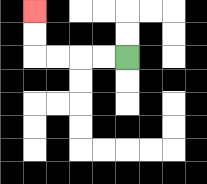{'start': '[5, 2]', 'end': '[1, 0]', 'path_directions': 'L,L,L,L,U,U', 'path_coordinates': '[[5, 2], [4, 2], [3, 2], [2, 2], [1, 2], [1, 1], [1, 0]]'}